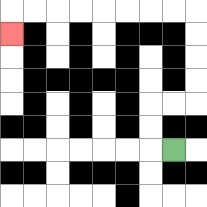{'start': '[7, 6]', 'end': '[0, 1]', 'path_directions': 'L,U,U,R,R,U,U,U,U,L,L,L,L,L,L,L,L,D', 'path_coordinates': '[[7, 6], [6, 6], [6, 5], [6, 4], [7, 4], [8, 4], [8, 3], [8, 2], [8, 1], [8, 0], [7, 0], [6, 0], [5, 0], [4, 0], [3, 0], [2, 0], [1, 0], [0, 0], [0, 1]]'}